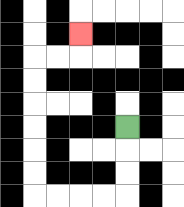{'start': '[5, 5]', 'end': '[3, 1]', 'path_directions': 'D,D,D,L,L,L,L,U,U,U,U,U,U,R,R,U', 'path_coordinates': '[[5, 5], [5, 6], [5, 7], [5, 8], [4, 8], [3, 8], [2, 8], [1, 8], [1, 7], [1, 6], [1, 5], [1, 4], [1, 3], [1, 2], [2, 2], [3, 2], [3, 1]]'}